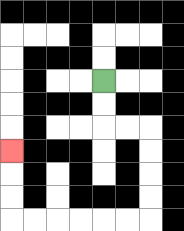{'start': '[4, 3]', 'end': '[0, 6]', 'path_directions': 'D,D,R,R,D,D,D,D,L,L,L,L,L,L,U,U,U', 'path_coordinates': '[[4, 3], [4, 4], [4, 5], [5, 5], [6, 5], [6, 6], [6, 7], [6, 8], [6, 9], [5, 9], [4, 9], [3, 9], [2, 9], [1, 9], [0, 9], [0, 8], [0, 7], [0, 6]]'}